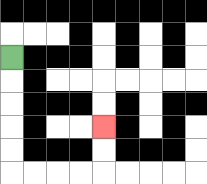{'start': '[0, 2]', 'end': '[4, 5]', 'path_directions': 'D,D,D,D,D,R,R,R,R,U,U', 'path_coordinates': '[[0, 2], [0, 3], [0, 4], [0, 5], [0, 6], [0, 7], [1, 7], [2, 7], [3, 7], [4, 7], [4, 6], [4, 5]]'}